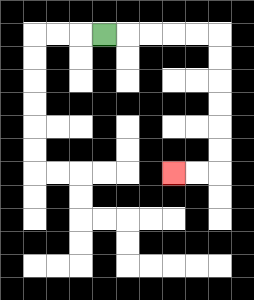{'start': '[4, 1]', 'end': '[7, 7]', 'path_directions': 'R,R,R,R,R,D,D,D,D,D,D,L,L', 'path_coordinates': '[[4, 1], [5, 1], [6, 1], [7, 1], [8, 1], [9, 1], [9, 2], [9, 3], [9, 4], [9, 5], [9, 6], [9, 7], [8, 7], [7, 7]]'}